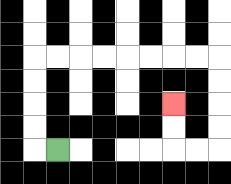{'start': '[2, 6]', 'end': '[7, 4]', 'path_directions': 'L,U,U,U,U,R,R,R,R,R,R,R,R,D,D,D,D,L,L,U,U', 'path_coordinates': '[[2, 6], [1, 6], [1, 5], [1, 4], [1, 3], [1, 2], [2, 2], [3, 2], [4, 2], [5, 2], [6, 2], [7, 2], [8, 2], [9, 2], [9, 3], [9, 4], [9, 5], [9, 6], [8, 6], [7, 6], [7, 5], [7, 4]]'}